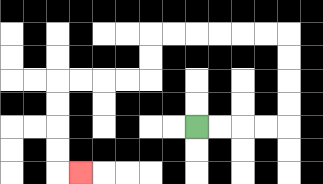{'start': '[8, 5]', 'end': '[3, 7]', 'path_directions': 'R,R,R,R,U,U,U,U,L,L,L,L,L,L,D,D,L,L,L,L,D,D,D,D,R', 'path_coordinates': '[[8, 5], [9, 5], [10, 5], [11, 5], [12, 5], [12, 4], [12, 3], [12, 2], [12, 1], [11, 1], [10, 1], [9, 1], [8, 1], [7, 1], [6, 1], [6, 2], [6, 3], [5, 3], [4, 3], [3, 3], [2, 3], [2, 4], [2, 5], [2, 6], [2, 7], [3, 7]]'}